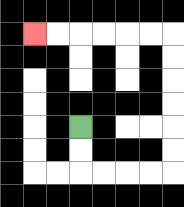{'start': '[3, 5]', 'end': '[1, 1]', 'path_directions': 'D,D,R,R,R,R,U,U,U,U,U,U,L,L,L,L,L,L', 'path_coordinates': '[[3, 5], [3, 6], [3, 7], [4, 7], [5, 7], [6, 7], [7, 7], [7, 6], [7, 5], [7, 4], [7, 3], [7, 2], [7, 1], [6, 1], [5, 1], [4, 1], [3, 1], [2, 1], [1, 1]]'}